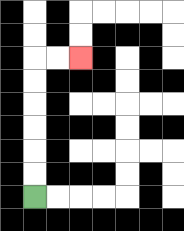{'start': '[1, 8]', 'end': '[3, 2]', 'path_directions': 'U,U,U,U,U,U,R,R', 'path_coordinates': '[[1, 8], [1, 7], [1, 6], [1, 5], [1, 4], [1, 3], [1, 2], [2, 2], [3, 2]]'}